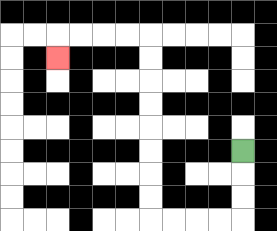{'start': '[10, 6]', 'end': '[2, 2]', 'path_directions': 'D,D,D,L,L,L,L,U,U,U,U,U,U,U,U,L,L,L,L,D', 'path_coordinates': '[[10, 6], [10, 7], [10, 8], [10, 9], [9, 9], [8, 9], [7, 9], [6, 9], [6, 8], [6, 7], [6, 6], [6, 5], [6, 4], [6, 3], [6, 2], [6, 1], [5, 1], [4, 1], [3, 1], [2, 1], [2, 2]]'}